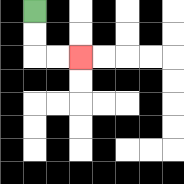{'start': '[1, 0]', 'end': '[3, 2]', 'path_directions': 'D,D,R,R', 'path_coordinates': '[[1, 0], [1, 1], [1, 2], [2, 2], [3, 2]]'}